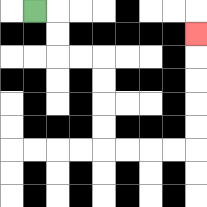{'start': '[1, 0]', 'end': '[8, 1]', 'path_directions': 'R,D,D,R,R,D,D,D,D,R,R,R,R,U,U,U,U,U', 'path_coordinates': '[[1, 0], [2, 0], [2, 1], [2, 2], [3, 2], [4, 2], [4, 3], [4, 4], [4, 5], [4, 6], [5, 6], [6, 6], [7, 6], [8, 6], [8, 5], [8, 4], [8, 3], [8, 2], [8, 1]]'}